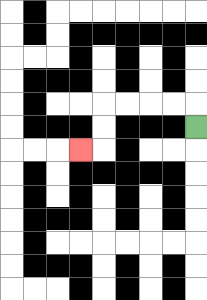{'start': '[8, 5]', 'end': '[3, 6]', 'path_directions': 'U,L,L,L,L,D,D,L', 'path_coordinates': '[[8, 5], [8, 4], [7, 4], [6, 4], [5, 4], [4, 4], [4, 5], [4, 6], [3, 6]]'}